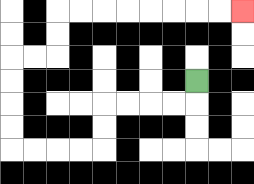{'start': '[8, 3]', 'end': '[10, 0]', 'path_directions': 'D,L,L,L,L,D,D,L,L,L,L,U,U,U,U,R,R,U,U,R,R,R,R,R,R,R,R', 'path_coordinates': '[[8, 3], [8, 4], [7, 4], [6, 4], [5, 4], [4, 4], [4, 5], [4, 6], [3, 6], [2, 6], [1, 6], [0, 6], [0, 5], [0, 4], [0, 3], [0, 2], [1, 2], [2, 2], [2, 1], [2, 0], [3, 0], [4, 0], [5, 0], [6, 0], [7, 0], [8, 0], [9, 0], [10, 0]]'}